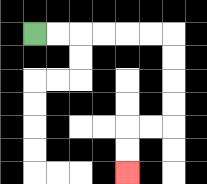{'start': '[1, 1]', 'end': '[5, 7]', 'path_directions': 'R,R,R,R,R,R,D,D,D,D,L,L,D,D', 'path_coordinates': '[[1, 1], [2, 1], [3, 1], [4, 1], [5, 1], [6, 1], [7, 1], [7, 2], [7, 3], [7, 4], [7, 5], [6, 5], [5, 5], [5, 6], [5, 7]]'}